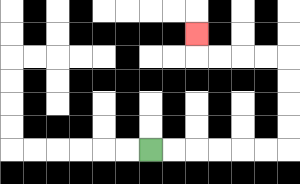{'start': '[6, 6]', 'end': '[8, 1]', 'path_directions': 'R,R,R,R,R,R,U,U,U,U,L,L,L,L,U', 'path_coordinates': '[[6, 6], [7, 6], [8, 6], [9, 6], [10, 6], [11, 6], [12, 6], [12, 5], [12, 4], [12, 3], [12, 2], [11, 2], [10, 2], [9, 2], [8, 2], [8, 1]]'}